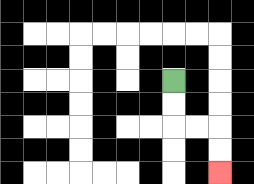{'start': '[7, 3]', 'end': '[9, 7]', 'path_directions': 'D,D,R,R,D,D', 'path_coordinates': '[[7, 3], [7, 4], [7, 5], [8, 5], [9, 5], [9, 6], [9, 7]]'}